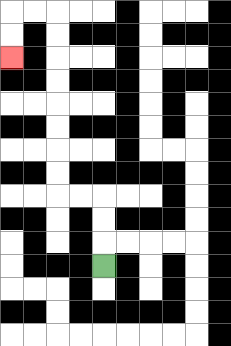{'start': '[4, 11]', 'end': '[0, 2]', 'path_directions': 'U,U,U,L,L,U,U,U,U,U,U,U,U,L,L,D,D', 'path_coordinates': '[[4, 11], [4, 10], [4, 9], [4, 8], [3, 8], [2, 8], [2, 7], [2, 6], [2, 5], [2, 4], [2, 3], [2, 2], [2, 1], [2, 0], [1, 0], [0, 0], [0, 1], [0, 2]]'}